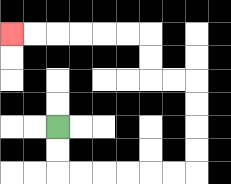{'start': '[2, 5]', 'end': '[0, 1]', 'path_directions': 'D,D,R,R,R,R,R,R,U,U,U,U,L,L,U,U,L,L,L,L,L,L', 'path_coordinates': '[[2, 5], [2, 6], [2, 7], [3, 7], [4, 7], [5, 7], [6, 7], [7, 7], [8, 7], [8, 6], [8, 5], [8, 4], [8, 3], [7, 3], [6, 3], [6, 2], [6, 1], [5, 1], [4, 1], [3, 1], [2, 1], [1, 1], [0, 1]]'}